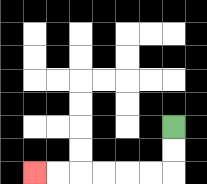{'start': '[7, 5]', 'end': '[1, 7]', 'path_directions': 'D,D,L,L,L,L,L,L', 'path_coordinates': '[[7, 5], [7, 6], [7, 7], [6, 7], [5, 7], [4, 7], [3, 7], [2, 7], [1, 7]]'}